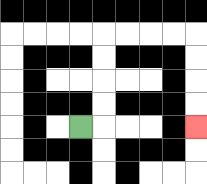{'start': '[3, 5]', 'end': '[8, 5]', 'path_directions': 'R,U,U,U,U,R,R,R,R,D,D,D,D', 'path_coordinates': '[[3, 5], [4, 5], [4, 4], [4, 3], [4, 2], [4, 1], [5, 1], [6, 1], [7, 1], [8, 1], [8, 2], [8, 3], [8, 4], [8, 5]]'}